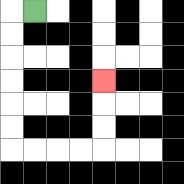{'start': '[1, 0]', 'end': '[4, 3]', 'path_directions': 'L,D,D,D,D,D,D,R,R,R,R,U,U,U', 'path_coordinates': '[[1, 0], [0, 0], [0, 1], [0, 2], [0, 3], [0, 4], [0, 5], [0, 6], [1, 6], [2, 6], [3, 6], [4, 6], [4, 5], [4, 4], [4, 3]]'}